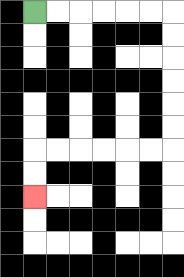{'start': '[1, 0]', 'end': '[1, 8]', 'path_directions': 'R,R,R,R,R,R,D,D,D,D,D,D,L,L,L,L,L,L,D,D', 'path_coordinates': '[[1, 0], [2, 0], [3, 0], [4, 0], [5, 0], [6, 0], [7, 0], [7, 1], [7, 2], [7, 3], [7, 4], [7, 5], [7, 6], [6, 6], [5, 6], [4, 6], [3, 6], [2, 6], [1, 6], [1, 7], [1, 8]]'}